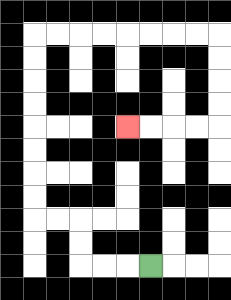{'start': '[6, 11]', 'end': '[5, 5]', 'path_directions': 'L,L,L,U,U,L,L,U,U,U,U,U,U,U,U,R,R,R,R,R,R,R,R,D,D,D,D,L,L,L,L', 'path_coordinates': '[[6, 11], [5, 11], [4, 11], [3, 11], [3, 10], [3, 9], [2, 9], [1, 9], [1, 8], [1, 7], [1, 6], [1, 5], [1, 4], [1, 3], [1, 2], [1, 1], [2, 1], [3, 1], [4, 1], [5, 1], [6, 1], [7, 1], [8, 1], [9, 1], [9, 2], [9, 3], [9, 4], [9, 5], [8, 5], [7, 5], [6, 5], [5, 5]]'}